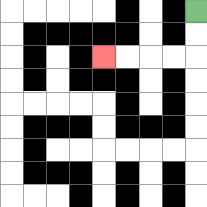{'start': '[8, 0]', 'end': '[4, 2]', 'path_directions': 'D,D,L,L,L,L', 'path_coordinates': '[[8, 0], [8, 1], [8, 2], [7, 2], [6, 2], [5, 2], [4, 2]]'}